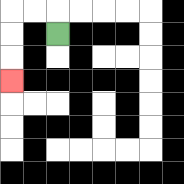{'start': '[2, 1]', 'end': '[0, 3]', 'path_directions': 'U,L,L,D,D,D', 'path_coordinates': '[[2, 1], [2, 0], [1, 0], [0, 0], [0, 1], [0, 2], [0, 3]]'}